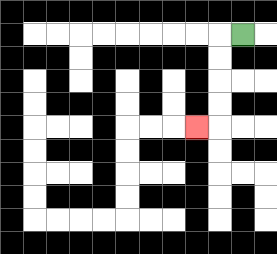{'start': '[10, 1]', 'end': '[8, 5]', 'path_directions': 'L,D,D,D,D,L', 'path_coordinates': '[[10, 1], [9, 1], [9, 2], [9, 3], [9, 4], [9, 5], [8, 5]]'}